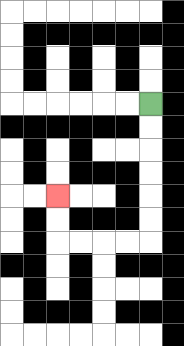{'start': '[6, 4]', 'end': '[2, 8]', 'path_directions': 'D,D,D,D,D,D,L,L,L,L,U,U', 'path_coordinates': '[[6, 4], [6, 5], [6, 6], [6, 7], [6, 8], [6, 9], [6, 10], [5, 10], [4, 10], [3, 10], [2, 10], [2, 9], [2, 8]]'}